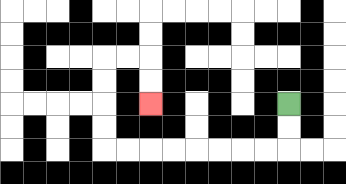{'start': '[12, 4]', 'end': '[6, 4]', 'path_directions': 'D,D,L,L,L,L,L,L,L,L,U,U,U,U,R,R,D,D', 'path_coordinates': '[[12, 4], [12, 5], [12, 6], [11, 6], [10, 6], [9, 6], [8, 6], [7, 6], [6, 6], [5, 6], [4, 6], [4, 5], [4, 4], [4, 3], [4, 2], [5, 2], [6, 2], [6, 3], [6, 4]]'}